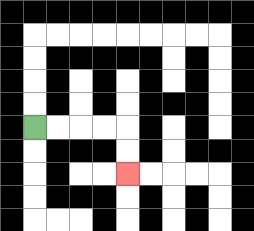{'start': '[1, 5]', 'end': '[5, 7]', 'path_directions': 'R,R,R,R,D,D', 'path_coordinates': '[[1, 5], [2, 5], [3, 5], [4, 5], [5, 5], [5, 6], [5, 7]]'}